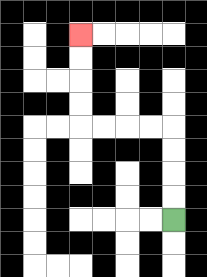{'start': '[7, 9]', 'end': '[3, 1]', 'path_directions': 'U,U,U,U,L,L,L,L,U,U,U,U', 'path_coordinates': '[[7, 9], [7, 8], [7, 7], [7, 6], [7, 5], [6, 5], [5, 5], [4, 5], [3, 5], [3, 4], [3, 3], [3, 2], [3, 1]]'}